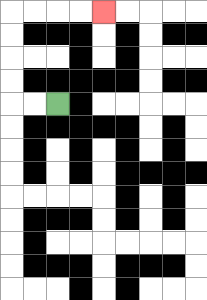{'start': '[2, 4]', 'end': '[4, 0]', 'path_directions': 'L,L,U,U,U,U,R,R,R,R', 'path_coordinates': '[[2, 4], [1, 4], [0, 4], [0, 3], [0, 2], [0, 1], [0, 0], [1, 0], [2, 0], [3, 0], [4, 0]]'}